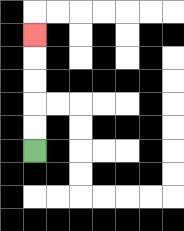{'start': '[1, 6]', 'end': '[1, 1]', 'path_directions': 'U,U,U,U,U', 'path_coordinates': '[[1, 6], [1, 5], [1, 4], [1, 3], [1, 2], [1, 1]]'}